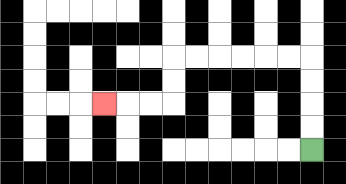{'start': '[13, 6]', 'end': '[4, 4]', 'path_directions': 'U,U,U,U,L,L,L,L,L,L,D,D,L,L,L', 'path_coordinates': '[[13, 6], [13, 5], [13, 4], [13, 3], [13, 2], [12, 2], [11, 2], [10, 2], [9, 2], [8, 2], [7, 2], [7, 3], [7, 4], [6, 4], [5, 4], [4, 4]]'}